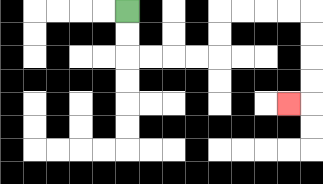{'start': '[5, 0]', 'end': '[12, 4]', 'path_directions': 'D,D,R,R,R,R,U,U,R,R,R,R,D,D,D,D,L', 'path_coordinates': '[[5, 0], [5, 1], [5, 2], [6, 2], [7, 2], [8, 2], [9, 2], [9, 1], [9, 0], [10, 0], [11, 0], [12, 0], [13, 0], [13, 1], [13, 2], [13, 3], [13, 4], [12, 4]]'}